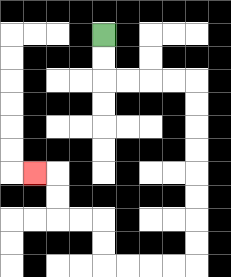{'start': '[4, 1]', 'end': '[1, 7]', 'path_directions': 'D,D,R,R,R,R,D,D,D,D,D,D,D,D,L,L,L,L,U,U,L,L,U,U,L', 'path_coordinates': '[[4, 1], [4, 2], [4, 3], [5, 3], [6, 3], [7, 3], [8, 3], [8, 4], [8, 5], [8, 6], [8, 7], [8, 8], [8, 9], [8, 10], [8, 11], [7, 11], [6, 11], [5, 11], [4, 11], [4, 10], [4, 9], [3, 9], [2, 9], [2, 8], [2, 7], [1, 7]]'}